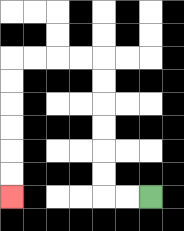{'start': '[6, 8]', 'end': '[0, 8]', 'path_directions': 'L,L,U,U,U,U,U,U,L,L,L,L,D,D,D,D,D,D', 'path_coordinates': '[[6, 8], [5, 8], [4, 8], [4, 7], [4, 6], [4, 5], [4, 4], [4, 3], [4, 2], [3, 2], [2, 2], [1, 2], [0, 2], [0, 3], [0, 4], [0, 5], [0, 6], [0, 7], [0, 8]]'}